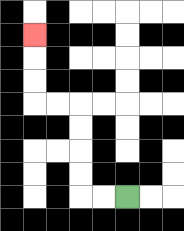{'start': '[5, 8]', 'end': '[1, 1]', 'path_directions': 'L,L,U,U,U,U,L,L,U,U,U', 'path_coordinates': '[[5, 8], [4, 8], [3, 8], [3, 7], [3, 6], [3, 5], [3, 4], [2, 4], [1, 4], [1, 3], [1, 2], [1, 1]]'}